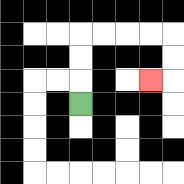{'start': '[3, 4]', 'end': '[6, 3]', 'path_directions': 'U,U,U,R,R,R,R,D,D,L', 'path_coordinates': '[[3, 4], [3, 3], [3, 2], [3, 1], [4, 1], [5, 1], [6, 1], [7, 1], [7, 2], [7, 3], [6, 3]]'}